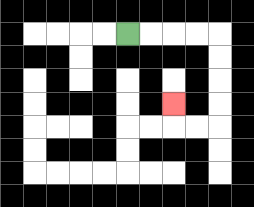{'start': '[5, 1]', 'end': '[7, 4]', 'path_directions': 'R,R,R,R,D,D,D,D,L,L,U', 'path_coordinates': '[[5, 1], [6, 1], [7, 1], [8, 1], [9, 1], [9, 2], [9, 3], [9, 4], [9, 5], [8, 5], [7, 5], [7, 4]]'}